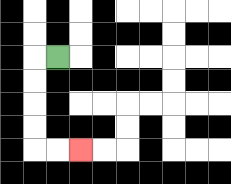{'start': '[2, 2]', 'end': '[3, 6]', 'path_directions': 'L,D,D,D,D,R,R', 'path_coordinates': '[[2, 2], [1, 2], [1, 3], [1, 4], [1, 5], [1, 6], [2, 6], [3, 6]]'}